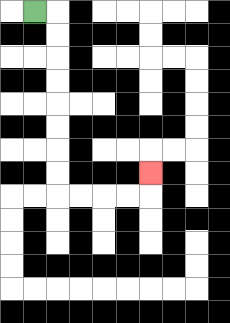{'start': '[1, 0]', 'end': '[6, 7]', 'path_directions': 'R,D,D,D,D,D,D,D,D,R,R,R,R,U', 'path_coordinates': '[[1, 0], [2, 0], [2, 1], [2, 2], [2, 3], [2, 4], [2, 5], [2, 6], [2, 7], [2, 8], [3, 8], [4, 8], [5, 8], [6, 8], [6, 7]]'}